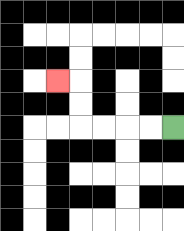{'start': '[7, 5]', 'end': '[2, 3]', 'path_directions': 'L,L,L,L,U,U,L', 'path_coordinates': '[[7, 5], [6, 5], [5, 5], [4, 5], [3, 5], [3, 4], [3, 3], [2, 3]]'}